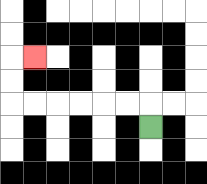{'start': '[6, 5]', 'end': '[1, 2]', 'path_directions': 'U,L,L,L,L,L,L,U,U,R', 'path_coordinates': '[[6, 5], [6, 4], [5, 4], [4, 4], [3, 4], [2, 4], [1, 4], [0, 4], [0, 3], [0, 2], [1, 2]]'}